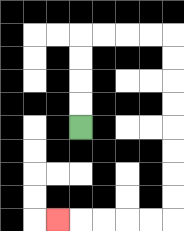{'start': '[3, 5]', 'end': '[2, 9]', 'path_directions': 'U,U,U,U,R,R,R,R,D,D,D,D,D,D,D,D,L,L,L,L,L', 'path_coordinates': '[[3, 5], [3, 4], [3, 3], [3, 2], [3, 1], [4, 1], [5, 1], [6, 1], [7, 1], [7, 2], [7, 3], [7, 4], [7, 5], [7, 6], [7, 7], [7, 8], [7, 9], [6, 9], [5, 9], [4, 9], [3, 9], [2, 9]]'}